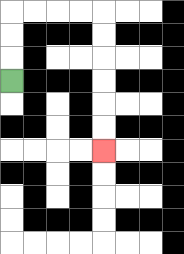{'start': '[0, 3]', 'end': '[4, 6]', 'path_directions': 'U,U,U,R,R,R,R,D,D,D,D,D,D', 'path_coordinates': '[[0, 3], [0, 2], [0, 1], [0, 0], [1, 0], [2, 0], [3, 0], [4, 0], [4, 1], [4, 2], [4, 3], [4, 4], [4, 5], [4, 6]]'}